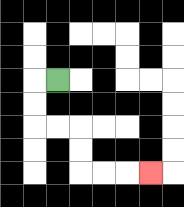{'start': '[2, 3]', 'end': '[6, 7]', 'path_directions': 'L,D,D,R,R,D,D,R,R,R', 'path_coordinates': '[[2, 3], [1, 3], [1, 4], [1, 5], [2, 5], [3, 5], [3, 6], [3, 7], [4, 7], [5, 7], [6, 7]]'}